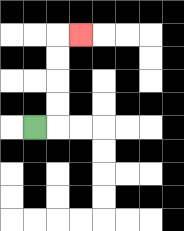{'start': '[1, 5]', 'end': '[3, 1]', 'path_directions': 'R,U,U,U,U,R', 'path_coordinates': '[[1, 5], [2, 5], [2, 4], [2, 3], [2, 2], [2, 1], [3, 1]]'}